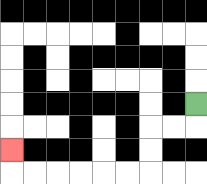{'start': '[8, 4]', 'end': '[0, 6]', 'path_directions': 'D,L,L,D,D,L,L,L,L,L,L,U', 'path_coordinates': '[[8, 4], [8, 5], [7, 5], [6, 5], [6, 6], [6, 7], [5, 7], [4, 7], [3, 7], [2, 7], [1, 7], [0, 7], [0, 6]]'}